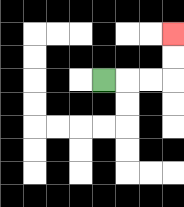{'start': '[4, 3]', 'end': '[7, 1]', 'path_directions': 'R,R,R,U,U', 'path_coordinates': '[[4, 3], [5, 3], [6, 3], [7, 3], [7, 2], [7, 1]]'}